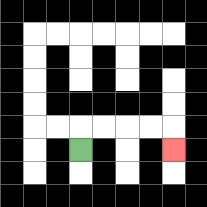{'start': '[3, 6]', 'end': '[7, 6]', 'path_directions': 'U,R,R,R,R,D', 'path_coordinates': '[[3, 6], [3, 5], [4, 5], [5, 5], [6, 5], [7, 5], [7, 6]]'}